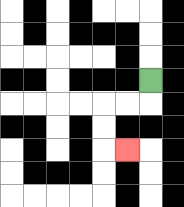{'start': '[6, 3]', 'end': '[5, 6]', 'path_directions': 'D,L,L,D,D,R', 'path_coordinates': '[[6, 3], [6, 4], [5, 4], [4, 4], [4, 5], [4, 6], [5, 6]]'}